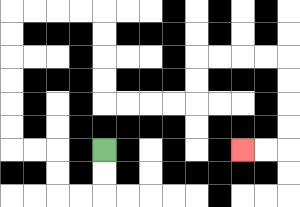{'start': '[4, 6]', 'end': '[10, 6]', 'path_directions': 'D,D,L,L,U,U,L,L,U,U,U,U,U,U,R,R,R,R,D,D,D,D,R,R,R,R,U,U,R,R,R,R,D,D,D,D,L,L', 'path_coordinates': '[[4, 6], [4, 7], [4, 8], [3, 8], [2, 8], [2, 7], [2, 6], [1, 6], [0, 6], [0, 5], [0, 4], [0, 3], [0, 2], [0, 1], [0, 0], [1, 0], [2, 0], [3, 0], [4, 0], [4, 1], [4, 2], [4, 3], [4, 4], [5, 4], [6, 4], [7, 4], [8, 4], [8, 3], [8, 2], [9, 2], [10, 2], [11, 2], [12, 2], [12, 3], [12, 4], [12, 5], [12, 6], [11, 6], [10, 6]]'}